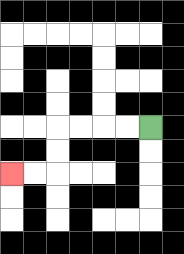{'start': '[6, 5]', 'end': '[0, 7]', 'path_directions': 'L,L,L,L,D,D,L,L', 'path_coordinates': '[[6, 5], [5, 5], [4, 5], [3, 5], [2, 5], [2, 6], [2, 7], [1, 7], [0, 7]]'}